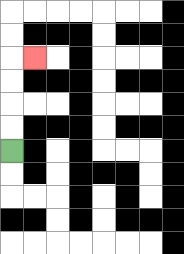{'start': '[0, 6]', 'end': '[1, 2]', 'path_directions': 'U,U,U,U,R', 'path_coordinates': '[[0, 6], [0, 5], [0, 4], [0, 3], [0, 2], [1, 2]]'}